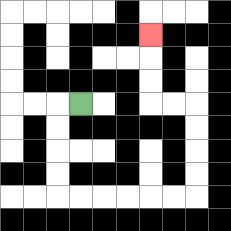{'start': '[3, 4]', 'end': '[6, 1]', 'path_directions': 'L,D,D,D,D,R,R,R,R,R,R,U,U,U,U,L,L,U,U,U', 'path_coordinates': '[[3, 4], [2, 4], [2, 5], [2, 6], [2, 7], [2, 8], [3, 8], [4, 8], [5, 8], [6, 8], [7, 8], [8, 8], [8, 7], [8, 6], [8, 5], [8, 4], [7, 4], [6, 4], [6, 3], [6, 2], [6, 1]]'}